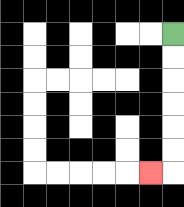{'start': '[7, 1]', 'end': '[6, 7]', 'path_directions': 'D,D,D,D,D,D,L', 'path_coordinates': '[[7, 1], [7, 2], [7, 3], [7, 4], [7, 5], [7, 6], [7, 7], [6, 7]]'}